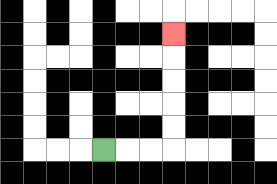{'start': '[4, 6]', 'end': '[7, 1]', 'path_directions': 'R,R,R,U,U,U,U,U', 'path_coordinates': '[[4, 6], [5, 6], [6, 6], [7, 6], [7, 5], [7, 4], [7, 3], [7, 2], [7, 1]]'}